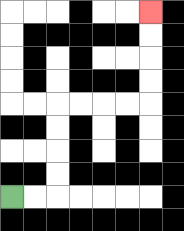{'start': '[0, 8]', 'end': '[6, 0]', 'path_directions': 'R,R,U,U,U,U,R,R,R,R,U,U,U,U', 'path_coordinates': '[[0, 8], [1, 8], [2, 8], [2, 7], [2, 6], [2, 5], [2, 4], [3, 4], [4, 4], [5, 4], [6, 4], [6, 3], [6, 2], [6, 1], [6, 0]]'}